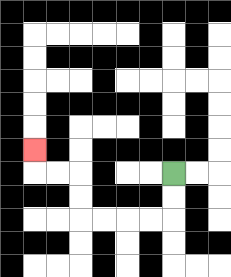{'start': '[7, 7]', 'end': '[1, 6]', 'path_directions': 'D,D,L,L,L,L,U,U,L,L,U', 'path_coordinates': '[[7, 7], [7, 8], [7, 9], [6, 9], [5, 9], [4, 9], [3, 9], [3, 8], [3, 7], [2, 7], [1, 7], [1, 6]]'}